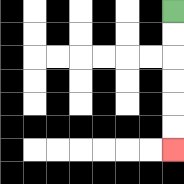{'start': '[7, 0]', 'end': '[7, 6]', 'path_directions': 'D,D,D,D,D,D', 'path_coordinates': '[[7, 0], [7, 1], [7, 2], [7, 3], [7, 4], [7, 5], [7, 6]]'}